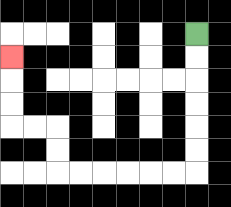{'start': '[8, 1]', 'end': '[0, 2]', 'path_directions': 'D,D,D,D,D,D,L,L,L,L,L,L,U,U,L,L,U,U,U', 'path_coordinates': '[[8, 1], [8, 2], [8, 3], [8, 4], [8, 5], [8, 6], [8, 7], [7, 7], [6, 7], [5, 7], [4, 7], [3, 7], [2, 7], [2, 6], [2, 5], [1, 5], [0, 5], [0, 4], [0, 3], [0, 2]]'}